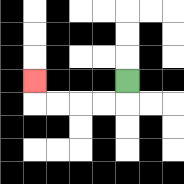{'start': '[5, 3]', 'end': '[1, 3]', 'path_directions': 'D,L,L,L,L,U', 'path_coordinates': '[[5, 3], [5, 4], [4, 4], [3, 4], [2, 4], [1, 4], [1, 3]]'}